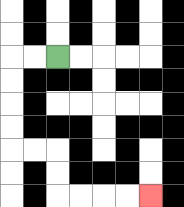{'start': '[2, 2]', 'end': '[6, 8]', 'path_directions': 'L,L,D,D,D,D,R,R,D,D,R,R,R,R', 'path_coordinates': '[[2, 2], [1, 2], [0, 2], [0, 3], [0, 4], [0, 5], [0, 6], [1, 6], [2, 6], [2, 7], [2, 8], [3, 8], [4, 8], [5, 8], [6, 8]]'}